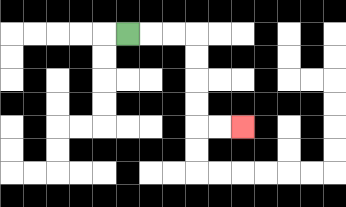{'start': '[5, 1]', 'end': '[10, 5]', 'path_directions': 'R,R,R,D,D,D,D,R,R', 'path_coordinates': '[[5, 1], [6, 1], [7, 1], [8, 1], [8, 2], [8, 3], [8, 4], [8, 5], [9, 5], [10, 5]]'}